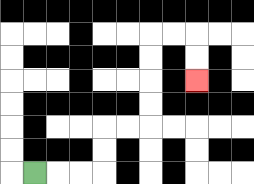{'start': '[1, 7]', 'end': '[8, 3]', 'path_directions': 'R,R,R,U,U,R,R,U,U,U,U,R,R,D,D', 'path_coordinates': '[[1, 7], [2, 7], [3, 7], [4, 7], [4, 6], [4, 5], [5, 5], [6, 5], [6, 4], [6, 3], [6, 2], [6, 1], [7, 1], [8, 1], [8, 2], [8, 3]]'}